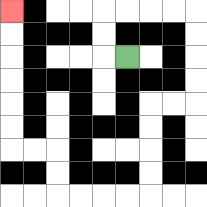{'start': '[5, 2]', 'end': '[0, 0]', 'path_directions': 'L,U,U,R,R,R,R,D,D,D,D,L,L,D,D,D,D,L,L,L,L,U,U,L,L,U,U,U,U,U,U', 'path_coordinates': '[[5, 2], [4, 2], [4, 1], [4, 0], [5, 0], [6, 0], [7, 0], [8, 0], [8, 1], [8, 2], [8, 3], [8, 4], [7, 4], [6, 4], [6, 5], [6, 6], [6, 7], [6, 8], [5, 8], [4, 8], [3, 8], [2, 8], [2, 7], [2, 6], [1, 6], [0, 6], [0, 5], [0, 4], [0, 3], [0, 2], [0, 1], [0, 0]]'}